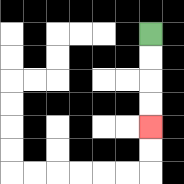{'start': '[6, 1]', 'end': '[6, 5]', 'path_directions': 'D,D,D,D', 'path_coordinates': '[[6, 1], [6, 2], [6, 3], [6, 4], [6, 5]]'}